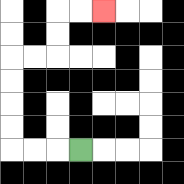{'start': '[3, 6]', 'end': '[4, 0]', 'path_directions': 'L,L,L,U,U,U,U,R,R,U,U,R,R', 'path_coordinates': '[[3, 6], [2, 6], [1, 6], [0, 6], [0, 5], [0, 4], [0, 3], [0, 2], [1, 2], [2, 2], [2, 1], [2, 0], [3, 0], [4, 0]]'}